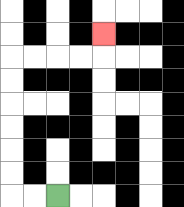{'start': '[2, 8]', 'end': '[4, 1]', 'path_directions': 'L,L,U,U,U,U,U,U,R,R,R,R,U', 'path_coordinates': '[[2, 8], [1, 8], [0, 8], [0, 7], [0, 6], [0, 5], [0, 4], [0, 3], [0, 2], [1, 2], [2, 2], [3, 2], [4, 2], [4, 1]]'}